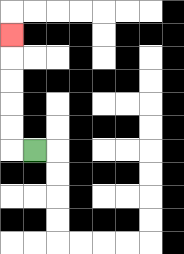{'start': '[1, 6]', 'end': '[0, 1]', 'path_directions': 'L,U,U,U,U,U', 'path_coordinates': '[[1, 6], [0, 6], [0, 5], [0, 4], [0, 3], [0, 2], [0, 1]]'}